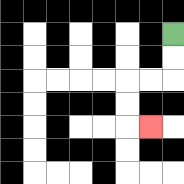{'start': '[7, 1]', 'end': '[6, 5]', 'path_directions': 'D,D,L,L,D,D,R', 'path_coordinates': '[[7, 1], [7, 2], [7, 3], [6, 3], [5, 3], [5, 4], [5, 5], [6, 5]]'}